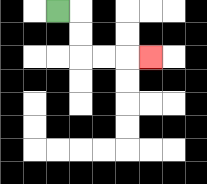{'start': '[2, 0]', 'end': '[6, 2]', 'path_directions': 'R,D,D,R,R,R', 'path_coordinates': '[[2, 0], [3, 0], [3, 1], [3, 2], [4, 2], [5, 2], [6, 2]]'}